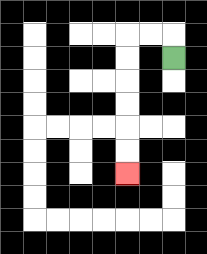{'start': '[7, 2]', 'end': '[5, 7]', 'path_directions': 'U,L,L,D,D,D,D,D,D', 'path_coordinates': '[[7, 2], [7, 1], [6, 1], [5, 1], [5, 2], [5, 3], [5, 4], [5, 5], [5, 6], [5, 7]]'}